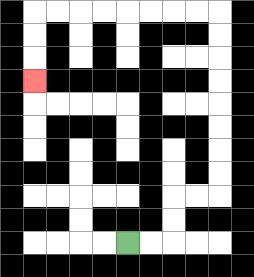{'start': '[5, 10]', 'end': '[1, 3]', 'path_directions': 'R,R,U,U,R,R,U,U,U,U,U,U,U,U,L,L,L,L,L,L,L,L,D,D,D', 'path_coordinates': '[[5, 10], [6, 10], [7, 10], [7, 9], [7, 8], [8, 8], [9, 8], [9, 7], [9, 6], [9, 5], [9, 4], [9, 3], [9, 2], [9, 1], [9, 0], [8, 0], [7, 0], [6, 0], [5, 0], [4, 0], [3, 0], [2, 0], [1, 0], [1, 1], [1, 2], [1, 3]]'}